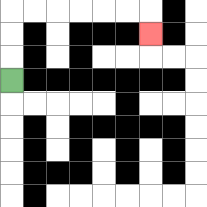{'start': '[0, 3]', 'end': '[6, 1]', 'path_directions': 'U,U,U,R,R,R,R,R,R,D', 'path_coordinates': '[[0, 3], [0, 2], [0, 1], [0, 0], [1, 0], [2, 0], [3, 0], [4, 0], [5, 0], [6, 0], [6, 1]]'}